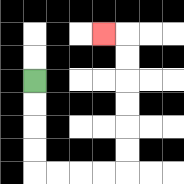{'start': '[1, 3]', 'end': '[4, 1]', 'path_directions': 'D,D,D,D,R,R,R,R,U,U,U,U,U,U,L', 'path_coordinates': '[[1, 3], [1, 4], [1, 5], [1, 6], [1, 7], [2, 7], [3, 7], [4, 7], [5, 7], [5, 6], [5, 5], [5, 4], [5, 3], [5, 2], [5, 1], [4, 1]]'}